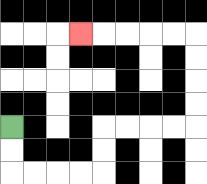{'start': '[0, 5]', 'end': '[3, 1]', 'path_directions': 'D,D,R,R,R,R,U,U,R,R,R,R,U,U,U,U,L,L,L,L,L', 'path_coordinates': '[[0, 5], [0, 6], [0, 7], [1, 7], [2, 7], [3, 7], [4, 7], [4, 6], [4, 5], [5, 5], [6, 5], [7, 5], [8, 5], [8, 4], [8, 3], [8, 2], [8, 1], [7, 1], [6, 1], [5, 1], [4, 1], [3, 1]]'}